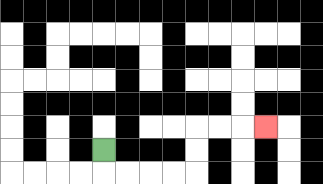{'start': '[4, 6]', 'end': '[11, 5]', 'path_directions': 'D,R,R,R,R,U,U,R,R,R', 'path_coordinates': '[[4, 6], [4, 7], [5, 7], [6, 7], [7, 7], [8, 7], [8, 6], [8, 5], [9, 5], [10, 5], [11, 5]]'}